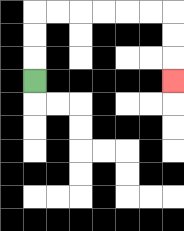{'start': '[1, 3]', 'end': '[7, 3]', 'path_directions': 'U,U,U,R,R,R,R,R,R,D,D,D', 'path_coordinates': '[[1, 3], [1, 2], [1, 1], [1, 0], [2, 0], [3, 0], [4, 0], [5, 0], [6, 0], [7, 0], [7, 1], [7, 2], [7, 3]]'}